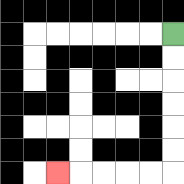{'start': '[7, 1]', 'end': '[2, 7]', 'path_directions': 'D,D,D,D,D,D,L,L,L,L,L', 'path_coordinates': '[[7, 1], [7, 2], [7, 3], [7, 4], [7, 5], [7, 6], [7, 7], [6, 7], [5, 7], [4, 7], [3, 7], [2, 7]]'}